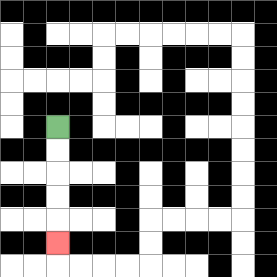{'start': '[2, 5]', 'end': '[2, 10]', 'path_directions': 'D,D,D,D,D', 'path_coordinates': '[[2, 5], [2, 6], [2, 7], [2, 8], [2, 9], [2, 10]]'}